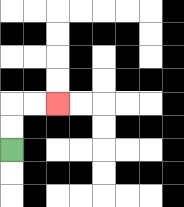{'start': '[0, 6]', 'end': '[2, 4]', 'path_directions': 'U,U,R,R', 'path_coordinates': '[[0, 6], [0, 5], [0, 4], [1, 4], [2, 4]]'}